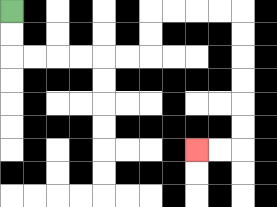{'start': '[0, 0]', 'end': '[8, 6]', 'path_directions': 'D,D,R,R,R,R,R,R,U,U,R,R,R,R,D,D,D,D,D,D,L,L', 'path_coordinates': '[[0, 0], [0, 1], [0, 2], [1, 2], [2, 2], [3, 2], [4, 2], [5, 2], [6, 2], [6, 1], [6, 0], [7, 0], [8, 0], [9, 0], [10, 0], [10, 1], [10, 2], [10, 3], [10, 4], [10, 5], [10, 6], [9, 6], [8, 6]]'}